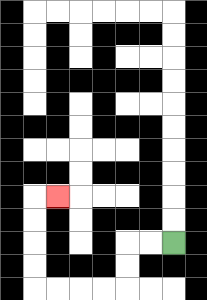{'start': '[7, 10]', 'end': '[2, 8]', 'path_directions': 'L,L,D,D,L,L,L,L,U,U,U,U,R', 'path_coordinates': '[[7, 10], [6, 10], [5, 10], [5, 11], [5, 12], [4, 12], [3, 12], [2, 12], [1, 12], [1, 11], [1, 10], [1, 9], [1, 8], [2, 8]]'}